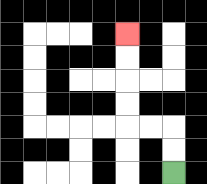{'start': '[7, 7]', 'end': '[5, 1]', 'path_directions': 'U,U,L,L,U,U,U,U', 'path_coordinates': '[[7, 7], [7, 6], [7, 5], [6, 5], [5, 5], [5, 4], [5, 3], [5, 2], [5, 1]]'}